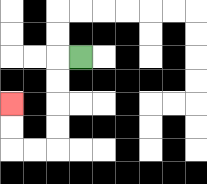{'start': '[3, 2]', 'end': '[0, 4]', 'path_directions': 'L,D,D,D,D,L,L,U,U', 'path_coordinates': '[[3, 2], [2, 2], [2, 3], [2, 4], [2, 5], [2, 6], [1, 6], [0, 6], [0, 5], [0, 4]]'}